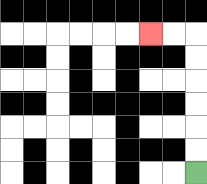{'start': '[8, 7]', 'end': '[6, 1]', 'path_directions': 'U,U,U,U,U,U,L,L', 'path_coordinates': '[[8, 7], [8, 6], [8, 5], [8, 4], [8, 3], [8, 2], [8, 1], [7, 1], [6, 1]]'}